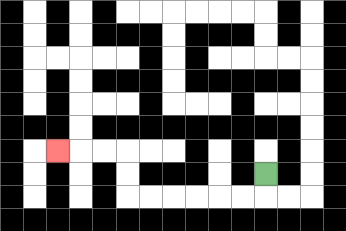{'start': '[11, 7]', 'end': '[2, 6]', 'path_directions': 'D,L,L,L,L,L,L,U,U,L,L,L', 'path_coordinates': '[[11, 7], [11, 8], [10, 8], [9, 8], [8, 8], [7, 8], [6, 8], [5, 8], [5, 7], [5, 6], [4, 6], [3, 6], [2, 6]]'}